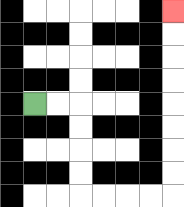{'start': '[1, 4]', 'end': '[7, 0]', 'path_directions': 'R,R,D,D,D,D,R,R,R,R,U,U,U,U,U,U,U,U', 'path_coordinates': '[[1, 4], [2, 4], [3, 4], [3, 5], [3, 6], [3, 7], [3, 8], [4, 8], [5, 8], [6, 8], [7, 8], [7, 7], [7, 6], [7, 5], [7, 4], [7, 3], [7, 2], [7, 1], [7, 0]]'}